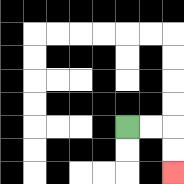{'start': '[5, 5]', 'end': '[7, 7]', 'path_directions': 'R,R,D,D', 'path_coordinates': '[[5, 5], [6, 5], [7, 5], [7, 6], [7, 7]]'}